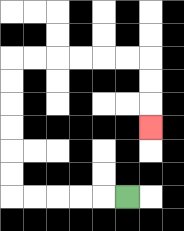{'start': '[5, 8]', 'end': '[6, 5]', 'path_directions': 'L,L,L,L,L,U,U,U,U,U,U,R,R,R,R,R,R,D,D,D', 'path_coordinates': '[[5, 8], [4, 8], [3, 8], [2, 8], [1, 8], [0, 8], [0, 7], [0, 6], [0, 5], [0, 4], [0, 3], [0, 2], [1, 2], [2, 2], [3, 2], [4, 2], [5, 2], [6, 2], [6, 3], [6, 4], [6, 5]]'}